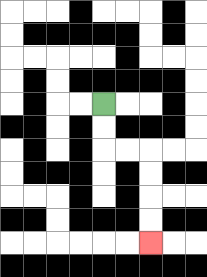{'start': '[4, 4]', 'end': '[6, 10]', 'path_directions': 'D,D,R,R,D,D,D,D', 'path_coordinates': '[[4, 4], [4, 5], [4, 6], [5, 6], [6, 6], [6, 7], [6, 8], [6, 9], [6, 10]]'}